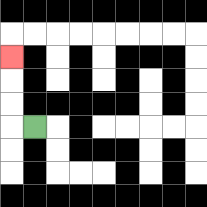{'start': '[1, 5]', 'end': '[0, 2]', 'path_directions': 'L,U,U,U', 'path_coordinates': '[[1, 5], [0, 5], [0, 4], [0, 3], [0, 2]]'}